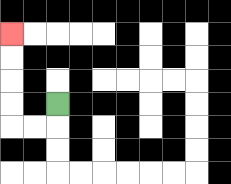{'start': '[2, 4]', 'end': '[0, 1]', 'path_directions': 'D,L,L,U,U,U,U', 'path_coordinates': '[[2, 4], [2, 5], [1, 5], [0, 5], [0, 4], [0, 3], [0, 2], [0, 1]]'}